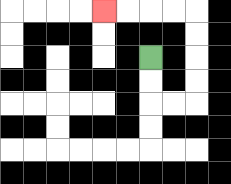{'start': '[6, 2]', 'end': '[4, 0]', 'path_directions': 'D,D,R,R,U,U,U,U,L,L,L,L', 'path_coordinates': '[[6, 2], [6, 3], [6, 4], [7, 4], [8, 4], [8, 3], [8, 2], [8, 1], [8, 0], [7, 0], [6, 0], [5, 0], [4, 0]]'}